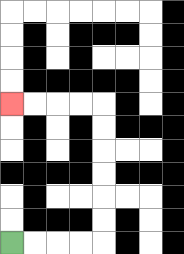{'start': '[0, 10]', 'end': '[0, 4]', 'path_directions': 'R,R,R,R,U,U,U,U,U,U,L,L,L,L', 'path_coordinates': '[[0, 10], [1, 10], [2, 10], [3, 10], [4, 10], [4, 9], [4, 8], [4, 7], [4, 6], [4, 5], [4, 4], [3, 4], [2, 4], [1, 4], [0, 4]]'}